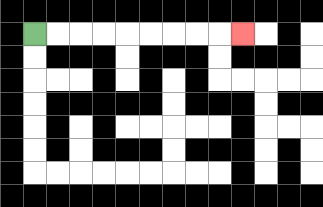{'start': '[1, 1]', 'end': '[10, 1]', 'path_directions': 'R,R,R,R,R,R,R,R,R', 'path_coordinates': '[[1, 1], [2, 1], [3, 1], [4, 1], [5, 1], [6, 1], [7, 1], [8, 1], [9, 1], [10, 1]]'}